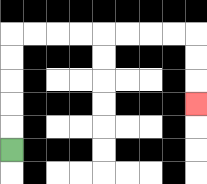{'start': '[0, 6]', 'end': '[8, 4]', 'path_directions': 'U,U,U,U,U,R,R,R,R,R,R,R,R,D,D,D', 'path_coordinates': '[[0, 6], [0, 5], [0, 4], [0, 3], [0, 2], [0, 1], [1, 1], [2, 1], [3, 1], [4, 1], [5, 1], [6, 1], [7, 1], [8, 1], [8, 2], [8, 3], [8, 4]]'}